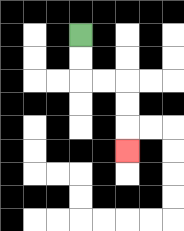{'start': '[3, 1]', 'end': '[5, 6]', 'path_directions': 'D,D,R,R,D,D,D', 'path_coordinates': '[[3, 1], [3, 2], [3, 3], [4, 3], [5, 3], [5, 4], [5, 5], [5, 6]]'}